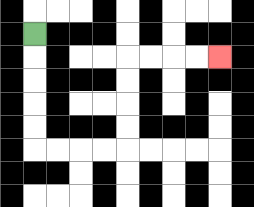{'start': '[1, 1]', 'end': '[9, 2]', 'path_directions': 'D,D,D,D,D,R,R,R,R,U,U,U,U,R,R,R,R', 'path_coordinates': '[[1, 1], [1, 2], [1, 3], [1, 4], [1, 5], [1, 6], [2, 6], [3, 6], [4, 6], [5, 6], [5, 5], [5, 4], [5, 3], [5, 2], [6, 2], [7, 2], [8, 2], [9, 2]]'}